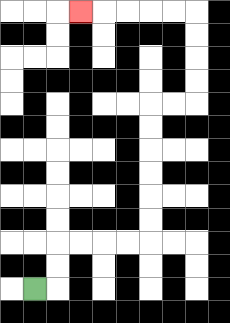{'start': '[1, 12]', 'end': '[3, 0]', 'path_directions': 'R,U,U,R,R,R,R,U,U,U,U,U,U,R,R,U,U,U,U,L,L,L,L,L', 'path_coordinates': '[[1, 12], [2, 12], [2, 11], [2, 10], [3, 10], [4, 10], [5, 10], [6, 10], [6, 9], [6, 8], [6, 7], [6, 6], [6, 5], [6, 4], [7, 4], [8, 4], [8, 3], [8, 2], [8, 1], [8, 0], [7, 0], [6, 0], [5, 0], [4, 0], [3, 0]]'}